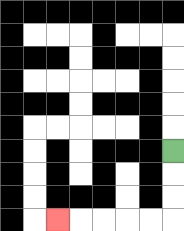{'start': '[7, 6]', 'end': '[2, 9]', 'path_directions': 'D,D,D,L,L,L,L,L', 'path_coordinates': '[[7, 6], [7, 7], [7, 8], [7, 9], [6, 9], [5, 9], [4, 9], [3, 9], [2, 9]]'}